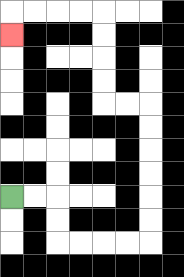{'start': '[0, 8]', 'end': '[0, 1]', 'path_directions': 'R,R,D,D,R,R,R,R,U,U,U,U,U,U,L,L,U,U,U,U,L,L,L,L,D', 'path_coordinates': '[[0, 8], [1, 8], [2, 8], [2, 9], [2, 10], [3, 10], [4, 10], [5, 10], [6, 10], [6, 9], [6, 8], [6, 7], [6, 6], [6, 5], [6, 4], [5, 4], [4, 4], [4, 3], [4, 2], [4, 1], [4, 0], [3, 0], [2, 0], [1, 0], [0, 0], [0, 1]]'}